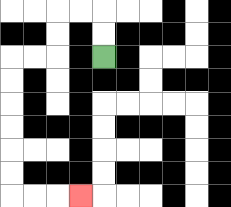{'start': '[4, 2]', 'end': '[3, 8]', 'path_directions': 'U,U,L,L,D,D,L,L,D,D,D,D,D,D,R,R,R', 'path_coordinates': '[[4, 2], [4, 1], [4, 0], [3, 0], [2, 0], [2, 1], [2, 2], [1, 2], [0, 2], [0, 3], [0, 4], [0, 5], [0, 6], [0, 7], [0, 8], [1, 8], [2, 8], [3, 8]]'}